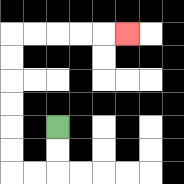{'start': '[2, 5]', 'end': '[5, 1]', 'path_directions': 'D,D,L,L,U,U,U,U,U,U,R,R,R,R,R', 'path_coordinates': '[[2, 5], [2, 6], [2, 7], [1, 7], [0, 7], [0, 6], [0, 5], [0, 4], [0, 3], [0, 2], [0, 1], [1, 1], [2, 1], [3, 1], [4, 1], [5, 1]]'}